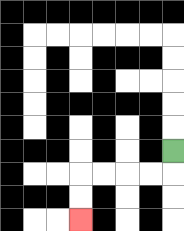{'start': '[7, 6]', 'end': '[3, 9]', 'path_directions': 'D,L,L,L,L,D,D', 'path_coordinates': '[[7, 6], [7, 7], [6, 7], [5, 7], [4, 7], [3, 7], [3, 8], [3, 9]]'}